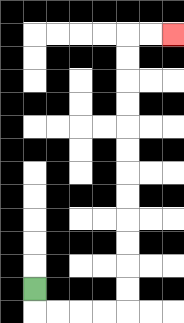{'start': '[1, 12]', 'end': '[7, 1]', 'path_directions': 'D,R,R,R,R,U,U,U,U,U,U,U,U,U,U,U,U,R,R', 'path_coordinates': '[[1, 12], [1, 13], [2, 13], [3, 13], [4, 13], [5, 13], [5, 12], [5, 11], [5, 10], [5, 9], [5, 8], [5, 7], [5, 6], [5, 5], [5, 4], [5, 3], [5, 2], [5, 1], [6, 1], [7, 1]]'}